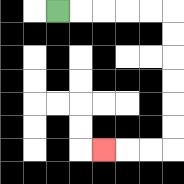{'start': '[2, 0]', 'end': '[4, 6]', 'path_directions': 'R,R,R,R,R,D,D,D,D,D,D,L,L,L', 'path_coordinates': '[[2, 0], [3, 0], [4, 0], [5, 0], [6, 0], [7, 0], [7, 1], [7, 2], [7, 3], [7, 4], [7, 5], [7, 6], [6, 6], [5, 6], [4, 6]]'}